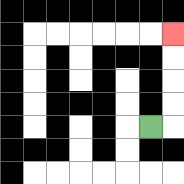{'start': '[6, 5]', 'end': '[7, 1]', 'path_directions': 'R,U,U,U,U', 'path_coordinates': '[[6, 5], [7, 5], [7, 4], [7, 3], [7, 2], [7, 1]]'}